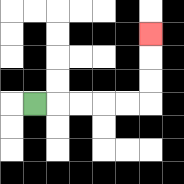{'start': '[1, 4]', 'end': '[6, 1]', 'path_directions': 'R,R,R,R,R,U,U,U', 'path_coordinates': '[[1, 4], [2, 4], [3, 4], [4, 4], [5, 4], [6, 4], [6, 3], [6, 2], [6, 1]]'}